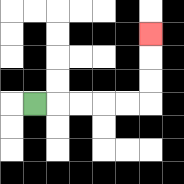{'start': '[1, 4]', 'end': '[6, 1]', 'path_directions': 'R,R,R,R,R,U,U,U', 'path_coordinates': '[[1, 4], [2, 4], [3, 4], [4, 4], [5, 4], [6, 4], [6, 3], [6, 2], [6, 1]]'}